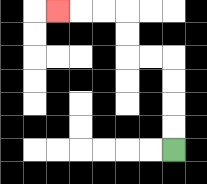{'start': '[7, 6]', 'end': '[2, 0]', 'path_directions': 'U,U,U,U,L,L,U,U,L,L,L', 'path_coordinates': '[[7, 6], [7, 5], [7, 4], [7, 3], [7, 2], [6, 2], [5, 2], [5, 1], [5, 0], [4, 0], [3, 0], [2, 0]]'}